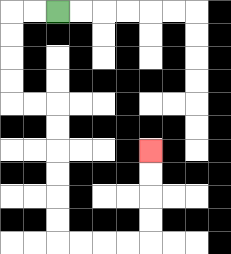{'start': '[2, 0]', 'end': '[6, 6]', 'path_directions': 'L,L,D,D,D,D,R,R,D,D,D,D,D,D,R,R,R,R,U,U,U,U', 'path_coordinates': '[[2, 0], [1, 0], [0, 0], [0, 1], [0, 2], [0, 3], [0, 4], [1, 4], [2, 4], [2, 5], [2, 6], [2, 7], [2, 8], [2, 9], [2, 10], [3, 10], [4, 10], [5, 10], [6, 10], [6, 9], [6, 8], [6, 7], [6, 6]]'}